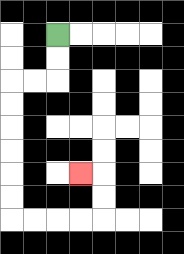{'start': '[2, 1]', 'end': '[3, 7]', 'path_directions': 'D,D,L,L,D,D,D,D,D,D,R,R,R,R,U,U,L', 'path_coordinates': '[[2, 1], [2, 2], [2, 3], [1, 3], [0, 3], [0, 4], [0, 5], [0, 6], [0, 7], [0, 8], [0, 9], [1, 9], [2, 9], [3, 9], [4, 9], [4, 8], [4, 7], [3, 7]]'}